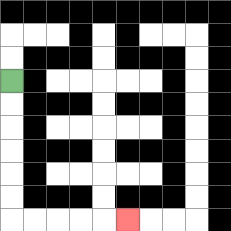{'start': '[0, 3]', 'end': '[5, 9]', 'path_directions': 'D,D,D,D,D,D,R,R,R,R,R', 'path_coordinates': '[[0, 3], [0, 4], [0, 5], [0, 6], [0, 7], [0, 8], [0, 9], [1, 9], [2, 9], [3, 9], [4, 9], [5, 9]]'}